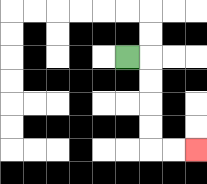{'start': '[5, 2]', 'end': '[8, 6]', 'path_directions': 'R,D,D,D,D,R,R', 'path_coordinates': '[[5, 2], [6, 2], [6, 3], [6, 4], [6, 5], [6, 6], [7, 6], [8, 6]]'}